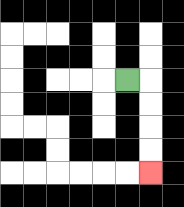{'start': '[5, 3]', 'end': '[6, 7]', 'path_directions': 'R,D,D,D,D', 'path_coordinates': '[[5, 3], [6, 3], [6, 4], [6, 5], [6, 6], [6, 7]]'}